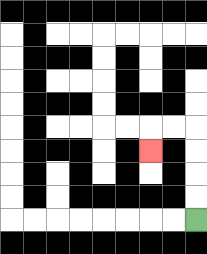{'start': '[8, 9]', 'end': '[6, 6]', 'path_directions': 'U,U,U,U,L,L,D', 'path_coordinates': '[[8, 9], [8, 8], [8, 7], [8, 6], [8, 5], [7, 5], [6, 5], [6, 6]]'}